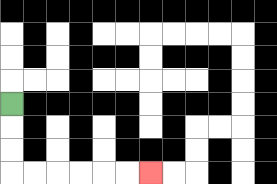{'start': '[0, 4]', 'end': '[6, 7]', 'path_directions': 'D,D,D,R,R,R,R,R,R', 'path_coordinates': '[[0, 4], [0, 5], [0, 6], [0, 7], [1, 7], [2, 7], [3, 7], [4, 7], [5, 7], [6, 7]]'}